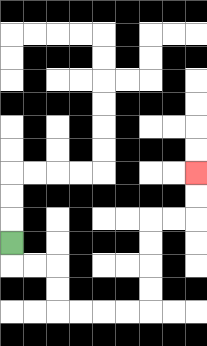{'start': '[0, 10]', 'end': '[8, 7]', 'path_directions': 'D,R,R,D,D,R,R,R,R,U,U,U,U,R,R,U,U', 'path_coordinates': '[[0, 10], [0, 11], [1, 11], [2, 11], [2, 12], [2, 13], [3, 13], [4, 13], [5, 13], [6, 13], [6, 12], [6, 11], [6, 10], [6, 9], [7, 9], [8, 9], [8, 8], [8, 7]]'}